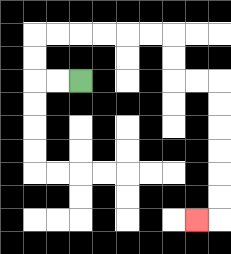{'start': '[3, 3]', 'end': '[8, 9]', 'path_directions': 'L,L,U,U,R,R,R,R,R,R,D,D,R,R,D,D,D,D,D,D,L', 'path_coordinates': '[[3, 3], [2, 3], [1, 3], [1, 2], [1, 1], [2, 1], [3, 1], [4, 1], [5, 1], [6, 1], [7, 1], [7, 2], [7, 3], [8, 3], [9, 3], [9, 4], [9, 5], [9, 6], [9, 7], [9, 8], [9, 9], [8, 9]]'}